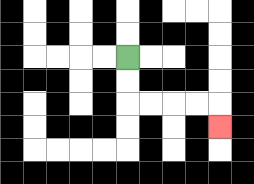{'start': '[5, 2]', 'end': '[9, 5]', 'path_directions': 'D,D,R,R,R,R,D', 'path_coordinates': '[[5, 2], [5, 3], [5, 4], [6, 4], [7, 4], [8, 4], [9, 4], [9, 5]]'}